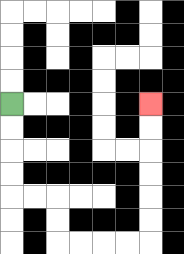{'start': '[0, 4]', 'end': '[6, 4]', 'path_directions': 'D,D,D,D,R,R,D,D,R,R,R,R,U,U,U,U,U,U', 'path_coordinates': '[[0, 4], [0, 5], [0, 6], [0, 7], [0, 8], [1, 8], [2, 8], [2, 9], [2, 10], [3, 10], [4, 10], [5, 10], [6, 10], [6, 9], [6, 8], [6, 7], [6, 6], [6, 5], [6, 4]]'}